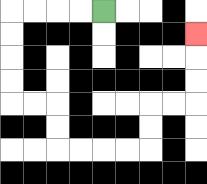{'start': '[4, 0]', 'end': '[8, 1]', 'path_directions': 'L,L,L,L,D,D,D,D,R,R,D,D,R,R,R,R,U,U,R,R,U,U,U', 'path_coordinates': '[[4, 0], [3, 0], [2, 0], [1, 0], [0, 0], [0, 1], [0, 2], [0, 3], [0, 4], [1, 4], [2, 4], [2, 5], [2, 6], [3, 6], [4, 6], [5, 6], [6, 6], [6, 5], [6, 4], [7, 4], [8, 4], [8, 3], [8, 2], [8, 1]]'}